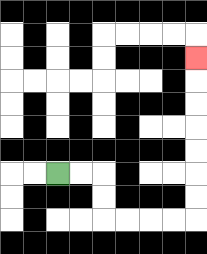{'start': '[2, 7]', 'end': '[8, 2]', 'path_directions': 'R,R,D,D,R,R,R,R,U,U,U,U,U,U,U', 'path_coordinates': '[[2, 7], [3, 7], [4, 7], [4, 8], [4, 9], [5, 9], [6, 9], [7, 9], [8, 9], [8, 8], [8, 7], [8, 6], [8, 5], [8, 4], [8, 3], [8, 2]]'}